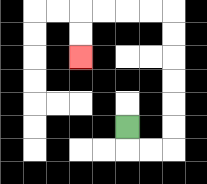{'start': '[5, 5]', 'end': '[3, 2]', 'path_directions': 'D,R,R,U,U,U,U,U,U,L,L,L,L,D,D', 'path_coordinates': '[[5, 5], [5, 6], [6, 6], [7, 6], [7, 5], [7, 4], [7, 3], [7, 2], [7, 1], [7, 0], [6, 0], [5, 0], [4, 0], [3, 0], [3, 1], [3, 2]]'}